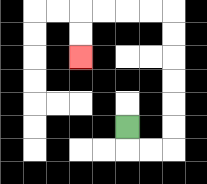{'start': '[5, 5]', 'end': '[3, 2]', 'path_directions': 'D,R,R,U,U,U,U,U,U,L,L,L,L,D,D', 'path_coordinates': '[[5, 5], [5, 6], [6, 6], [7, 6], [7, 5], [7, 4], [7, 3], [7, 2], [7, 1], [7, 0], [6, 0], [5, 0], [4, 0], [3, 0], [3, 1], [3, 2]]'}